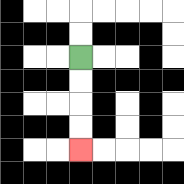{'start': '[3, 2]', 'end': '[3, 6]', 'path_directions': 'D,D,D,D', 'path_coordinates': '[[3, 2], [3, 3], [3, 4], [3, 5], [3, 6]]'}